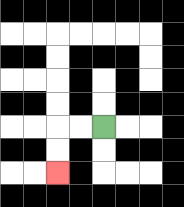{'start': '[4, 5]', 'end': '[2, 7]', 'path_directions': 'L,L,D,D', 'path_coordinates': '[[4, 5], [3, 5], [2, 5], [2, 6], [2, 7]]'}